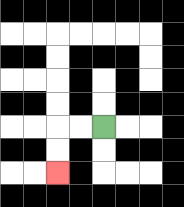{'start': '[4, 5]', 'end': '[2, 7]', 'path_directions': 'L,L,D,D', 'path_coordinates': '[[4, 5], [3, 5], [2, 5], [2, 6], [2, 7]]'}